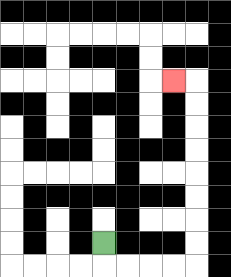{'start': '[4, 10]', 'end': '[7, 3]', 'path_directions': 'D,R,R,R,R,U,U,U,U,U,U,U,U,L', 'path_coordinates': '[[4, 10], [4, 11], [5, 11], [6, 11], [7, 11], [8, 11], [8, 10], [8, 9], [8, 8], [8, 7], [8, 6], [8, 5], [8, 4], [8, 3], [7, 3]]'}